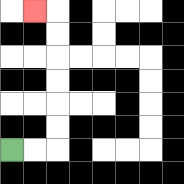{'start': '[0, 6]', 'end': '[1, 0]', 'path_directions': 'R,R,U,U,U,U,U,U,L', 'path_coordinates': '[[0, 6], [1, 6], [2, 6], [2, 5], [2, 4], [2, 3], [2, 2], [2, 1], [2, 0], [1, 0]]'}